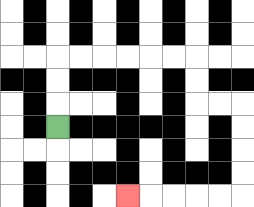{'start': '[2, 5]', 'end': '[5, 8]', 'path_directions': 'U,U,U,R,R,R,R,R,R,D,D,R,R,D,D,D,D,L,L,L,L,L', 'path_coordinates': '[[2, 5], [2, 4], [2, 3], [2, 2], [3, 2], [4, 2], [5, 2], [6, 2], [7, 2], [8, 2], [8, 3], [8, 4], [9, 4], [10, 4], [10, 5], [10, 6], [10, 7], [10, 8], [9, 8], [8, 8], [7, 8], [6, 8], [5, 8]]'}